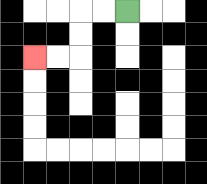{'start': '[5, 0]', 'end': '[1, 2]', 'path_directions': 'L,L,D,D,L,L', 'path_coordinates': '[[5, 0], [4, 0], [3, 0], [3, 1], [3, 2], [2, 2], [1, 2]]'}